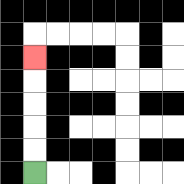{'start': '[1, 7]', 'end': '[1, 2]', 'path_directions': 'U,U,U,U,U', 'path_coordinates': '[[1, 7], [1, 6], [1, 5], [1, 4], [1, 3], [1, 2]]'}